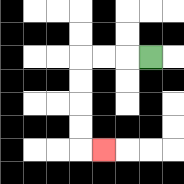{'start': '[6, 2]', 'end': '[4, 6]', 'path_directions': 'L,L,L,D,D,D,D,R', 'path_coordinates': '[[6, 2], [5, 2], [4, 2], [3, 2], [3, 3], [3, 4], [3, 5], [3, 6], [4, 6]]'}